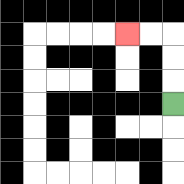{'start': '[7, 4]', 'end': '[5, 1]', 'path_directions': 'U,U,U,L,L', 'path_coordinates': '[[7, 4], [7, 3], [7, 2], [7, 1], [6, 1], [5, 1]]'}